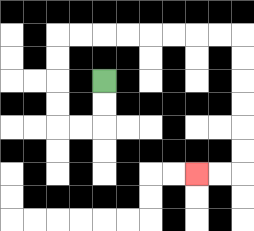{'start': '[4, 3]', 'end': '[8, 7]', 'path_directions': 'D,D,L,L,U,U,U,U,R,R,R,R,R,R,R,R,D,D,D,D,D,D,L,L', 'path_coordinates': '[[4, 3], [4, 4], [4, 5], [3, 5], [2, 5], [2, 4], [2, 3], [2, 2], [2, 1], [3, 1], [4, 1], [5, 1], [6, 1], [7, 1], [8, 1], [9, 1], [10, 1], [10, 2], [10, 3], [10, 4], [10, 5], [10, 6], [10, 7], [9, 7], [8, 7]]'}